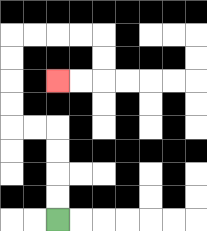{'start': '[2, 9]', 'end': '[2, 3]', 'path_directions': 'U,U,U,U,L,L,U,U,U,U,R,R,R,R,D,D,L,L', 'path_coordinates': '[[2, 9], [2, 8], [2, 7], [2, 6], [2, 5], [1, 5], [0, 5], [0, 4], [0, 3], [0, 2], [0, 1], [1, 1], [2, 1], [3, 1], [4, 1], [4, 2], [4, 3], [3, 3], [2, 3]]'}